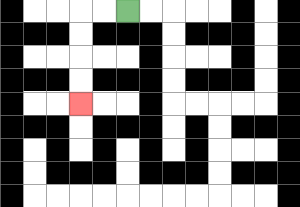{'start': '[5, 0]', 'end': '[3, 4]', 'path_directions': 'L,L,D,D,D,D', 'path_coordinates': '[[5, 0], [4, 0], [3, 0], [3, 1], [3, 2], [3, 3], [3, 4]]'}